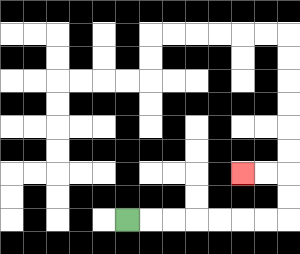{'start': '[5, 9]', 'end': '[10, 7]', 'path_directions': 'R,R,R,R,R,R,R,U,U,L,L', 'path_coordinates': '[[5, 9], [6, 9], [7, 9], [8, 9], [9, 9], [10, 9], [11, 9], [12, 9], [12, 8], [12, 7], [11, 7], [10, 7]]'}